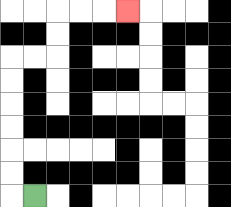{'start': '[1, 8]', 'end': '[5, 0]', 'path_directions': 'L,U,U,U,U,U,U,R,R,U,U,R,R,R', 'path_coordinates': '[[1, 8], [0, 8], [0, 7], [0, 6], [0, 5], [0, 4], [0, 3], [0, 2], [1, 2], [2, 2], [2, 1], [2, 0], [3, 0], [4, 0], [5, 0]]'}